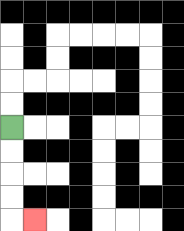{'start': '[0, 5]', 'end': '[1, 9]', 'path_directions': 'D,D,D,D,R', 'path_coordinates': '[[0, 5], [0, 6], [0, 7], [0, 8], [0, 9], [1, 9]]'}